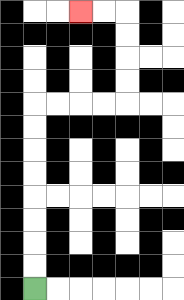{'start': '[1, 12]', 'end': '[3, 0]', 'path_directions': 'U,U,U,U,U,U,U,U,R,R,R,R,U,U,U,U,L,L', 'path_coordinates': '[[1, 12], [1, 11], [1, 10], [1, 9], [1, 8], [1, 7], [1, 6], [1, 5], [1, 4], [2, 4], [3, 4], [4, 4], [5, 4], [5, 3], [5, 2], [5, 1], [5, 0], [4, 0], [3, 0]]'}